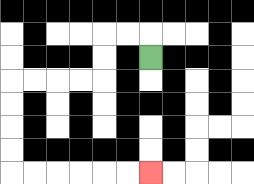{'start': '[6, 2]', 'end': '[6, 7]', 'path_directions': 'U,L,L,D,D,L,L,L,L,D,D,D,D,R,R,R,R,R,R', 'path_coordinates': '[[6, 2], [6, 1], [5, 1], [4, 1], [4, 2], [4, 3], [3, 3], [2, 3], [1, 3], [0, 3], [0, 4], [0, 5], [0, 6], [0, 7], [1, 7], [2, 7], [3, 7], [4, 7], [5, 7], [6, 7]]'}